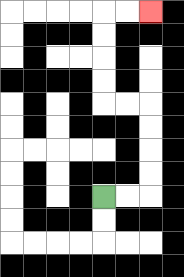{'start': '[4, 8]', 'end': '[6, 0]', 'path_directions': 'R,R,U,U,U,U,L,L,U,U,U,U,R,R', 'path_coordinates': '[[4, 8], [5, 8], [6, 8], [6, 7], [6, 6], [6, 5], [6, 4], [5, 4], [4, 4], [4, 3], [4, 2], [4, 1], [4, 0], [5, 0], [6, 0]]'}